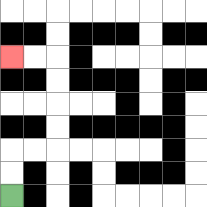{'start': '[0, 8]', 'end': '[0, 2]', 'path_directions': 'U,U,R,R,U,U,U,U,L,L', 'path_coordinates': '[[0, 8], [0, 7], [0, 6], [1, 6], [2, 6], [2, 5], [2, 4], [2, 3], [2, 2], [1, 2], [0, 2]]'}